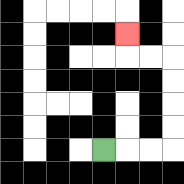{'start': '[4, 6]', 'end': '[5, 1]', 'path_directions': 'R,R,R,U,U,U,U,L,L,U', 'path_coordinates': '[[4, 6], [5, 6], [6, 6], [7, 6], [7, 5], [7, 4], [7, 3], [7, 2], [6, 2], [5, 2], [5, 1]]'}